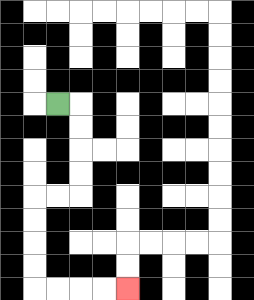{'start': '[2, 4]', 'end': '[5, 12]', 'path_directions': 'R,D,D,D,D,L,L,D,D,D,D,R,R,R,R', 'path_coordinates': '[[2, 4], [3, 4], [3, 5], [3, 6], [3, 7], [3, 8], [2, 8], [1, 8], [1, 9], [1, 10], [1, 11], [1, 12], [2, 12], [3, 12], [4, 12], [5, 12]]'}